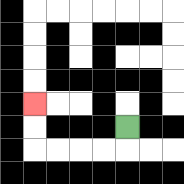{'start': '[5, 5]', 'end': '[1, 4]', 'path_directions': 'D,L,L,L,L,U,U', 'path_coordinates': '[[5, 5], [5, 6], [4, 6], [3, 6], [2, 6], [1, 6], [1, 5], [1, 4]]'}